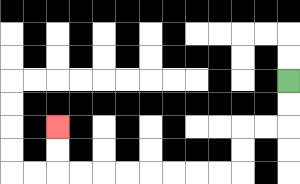{'start': '[12, 3]', 'end': '[2, 5]', 'path_directions': 'D,D,L,L,D,D,L,L,L,L,L,L,L,L,U,U', 'path_coordinates': '[[12, 3], [12, 4], [12, 5], [11, 5], [10, 5], [10, 6], [10, 7], [9, 7], [8, 7], [7, 7], [6, 7], [5, 7], [4, 7], [3, 7], [2, 7], [2, 6], [2, 5]]'}